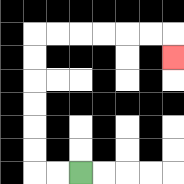{'start': '[3, 7]', 'end': '[7, 2]', 'path_directions': 'L,L,U,U,U,U,U,U,R,R,R,R,R,R,D', 'path_coordinates': '[[3, 7], [2, 7], [1, 7], [1, 6], [1, 5], [1, 4], [1, 3], [1, 2], [1, 1], [2, 1], [3, 1], [4, 1], [5, 1], [6, 1], [7, 1], [7, 2]]'}